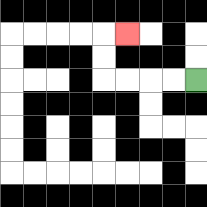{'start': '[8, 3]', 'end': '[5, 1]', 'path_directions': 'L,L,L,L,U,U,R', 'path_coordinates': '[[8, 3], [7, 3], [6, 3], [5, 3], [4, 3], [4, 2], [4, 1], [5, 1]]'}